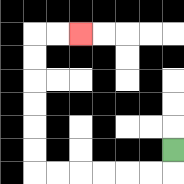{'start': '[7, 6]', 'end': '[3, 1]', 'path_directions': 'D,L,L,L,L,L,L,U,U,U,U,U,U,R,R', 'path_coordinates': '[[7, 6], [7, 7], [6, 7], [5, 7], [4, 7], [3, 7], [2, 7], [1, 7], [1, 6], [1, 5], [1, 4], [1, 3], [1, 2], [1, 1], [2, 1], [3, 1]]'}